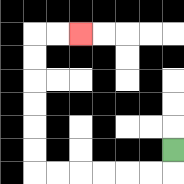{'start': '[7, 6]', 'end': '[3, 1]', 'path_directions': 'D,L,L,L,L,L,L,U,U,U,U,U,U,R,R', 'path_coordinates': '[[7, 6], [7, 7], [6, 7], [5, 7], [4, 7], [3, 7], [2, 7], [1, 7], [1, 6], [1, 5], [1, 4], [1, 3], [1, 2], [1, 1], [2, 1], [3, 1]]'}